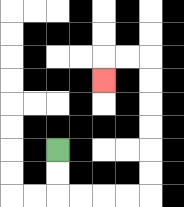{'start': '[2, 6]', 'end': '[4, 3]', 'path_directions': 'D,D,R,R,R,R,U,U,U,U,U,U,L,L,D', 'path_coordinates': '[[2, 6], [2, 7], [2, 8], [3, 8], [4, 8], [5, 8], [6, 8], [6, 7], [6, 6], [6, 5], [6, 4], [6, 3], [6, 2], [5, 2], [4, 2], [4, 3]]'}